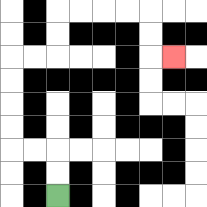{'start': '[2, 8]', 'end': '[7, 2]', 'path_directions': 'U,U,L,L,U,U,U,U,R,R,U,U,R,R,R,R,D,D,R', 'path_coordinates': '[[2, 8], [2, 7], [2, 6], [1, 6], [0, 6], [0, 5], [0, 4], [0, 3], [0, 2], [1, 2], [2, 2], [2, 1], [2, 0], [3, 0], [4, 0], [5, 0], [6, 0], [6, 1], [6, 2], [7, 2]]'}